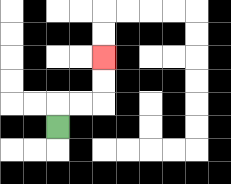{'start': '[2, 5]', 'end': '[4, 2]', 'path_directions': 'U,R,R,U,U', 'path_coordinates': '[[2, 5], [2, 4], [3, 4], [4, 4], [4, 3], [4, 2]]'}